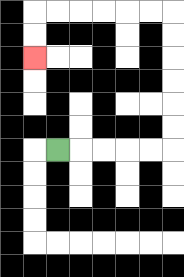{'start': '[2, 6]', 'end': '[1, 2]', 'path_directions': 'R,R,R,R,R,U,U,U,U,U,U,L,L,L,L,L,L,D,D', 'path_coordinates': '[[2, 6], [3, 6], [4, 6], [5, 6], [6, 6], [7, 6], [7, 5], [7, 4], [7, 3], [7, 2], [7, 1], [7, 0], [6, 0], [5, 0], [4, 0], [3, 0], [2, 0], [1, 0], [1, 1], [1, 2]]'}